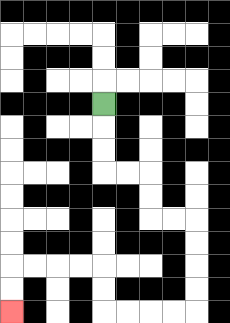{'start': '[4, 4]', 'end': '[0, 13]', 'path_directions': 'D,D,D,R,R,D,D,R,R,D,D,D,D,L,L,L,L,U,U,L,L,L,L,D,D', 'path_coordinates': '[[4, 4], [4, 5], [4, 6], [4, 7], [5, 7], [6, 7], [6, 8], [6, 9], [7, 9], [8, 9], [8, 10], [8, 11], [8, 12], [8, 13], [7, 13], [6, 13], [5, 13], [4, 13], [4, 12], [4, 11], [3, 11], [2, 11], [1, 11], [0, 11], [0, 12], [0, 13]]'}